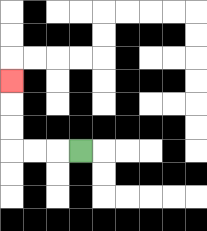{'start': '[3, 6]', 'end': '[0, 3]', 'path_directions': 'L,L,L,U,U,U', 'path_coordinates': '[[3, 6], [2, 6], [1, 6], [0, 6], [0, 5], [0, 4], [0, 3]]'}